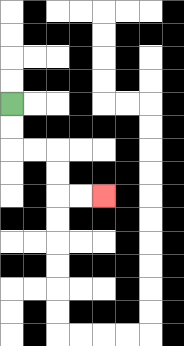{'start': '[0, 4]', 'end': '[4, 8]', 'path_directions': 'D,D,R,R,D,D,R,R', 'path_coordinates': '[[0, 4], [0, 5], [0, 6], [1, 6], [2, 6], [2, 7], [2, 8], [3, 8], [4, 8]]'}